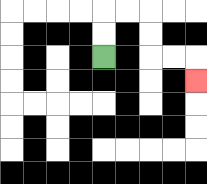{'start': '[4, 2]', 'end': '[8, 3]', 'path_directions': 'U,U,R,R,D,D,R,R,D', 'path_coordinates': '[[4, 2], [4, 1], [4, 0], [5, 0], [6, 0], [6, 1], [6, 2], [7, 2], [8, 2], [8, 3]]'}